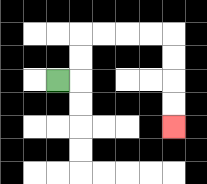{'start': '[2, 3]', 'end': '[7, 5]', 'path_directions': 'R,U,U,R,R,R,R,D,D,D,D', 'path_coordinates': '[[2, 3], [3, 3], [3, 2], [3, 1], [4, 1], [5, 1], [6, 1], [7, 1], [7, 2], [7, 3], [7, 4], [7, 5]]'}